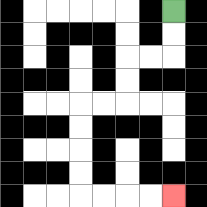{'start': '[7, 0]', 'end': '[7, 8]', 'path_directions': 'D,D,L,L,D,D,L,L,D,D,D,D,R,R,R,R', 'path_coordinates': '[[7, 0], [7, 1], [7, 2], [6, 2], [5, 2], [5, 3], [5, 4], [4, 4], [3, 4], [3, 5], [3, 6], [3, 7], [3, 8], [4, 8], [5, 8], [6, 8], [7, 8]]'}